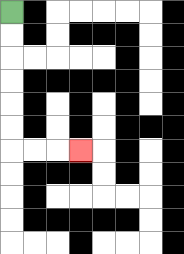{'start': '[0, 0]', 'end': '[3, 6]', 'path_directions': 'D,D,D,D,D,D,R,R,R', 'path_coordinates': '[[0, 0], [0, 1], [0, 2], [0, 3], [0, 4], [0, 5], [0, 6], [1, 6], [2, 6], [3, 6]]'}